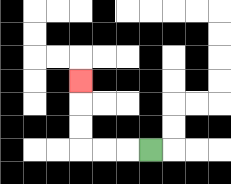{'start': '[6, 6]', 'end': '[3, 3]', 'path_directions': 'L,L,L,U,U,U', 'path_coordinates': '[[6, 6], [5, 6], [4, 6], [3, 6], [3, 5], [3, 4], [3, 3]]'}